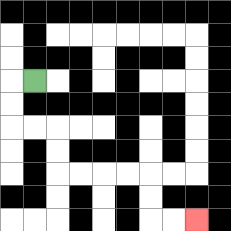{'start': '[1, 3]', 'end': '[8, 9]', 'path_directions': 'L,D,D,R,R,D,D,R,R,R,R,D,D,R,R', 'path_coordinates': '[[1, 3], [0, 3], [0, 4], [0, 5], [1, 5], [2, 5], [2, 6], [2, 7], [3, 7], [4, 7], [5, 7], [6, 7], [6, 8], [6, 9], [7, 9], [8, 9]]'}